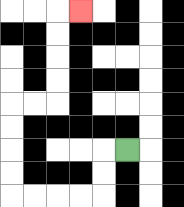{'start': '[5, 6]', 'end': '[3, 0]', 'path_directions': 'L,D,D,L,L,L,L,U,U,U,U,R,R,U,U,U,U,R', 'path_coordinates': '[[5, 6], [4, 6], [4, 7], [4, 8], [3, 8], [2, 8], [1, 8], [0, 8], [0, 7], [0, 6], [0, 5], [0, 4], [1, 4], [2, 4], [2, 3], [2, 2], [2, 1], [2, 0], [3, 0]]'}